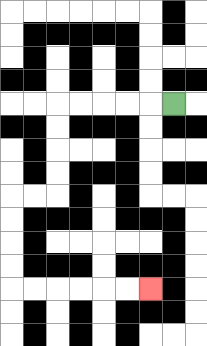{'start': '[7, 4]', 'end': '[6, 12]', 'path_directions': 'L,L,L,L,L,D,D,D,D,L,L,D,D,D,D,R,R,R,R,R,R', 'path_coordinates': '[[7, 4], [6, 4], [5, 4], [4, 4], [3, 4], [2, 4], [2, 5], [2, 6], [2, 7], [2, 8], [1, 8], [0, 8], [0, 9], [0, 10], [0, 11], [0, 12], [1, 12], [2, 12], [3, 12], [4, 12], [5, 12], [6, 12]]'}